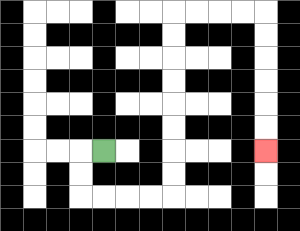{'start': '[4, 6]', 'end': '[11, 6]', 'path_directions': 'L,D,D,R,R,R,R,U,U,U,U,U,U,U,U,R,R,R,R,D,D,D,D,D,D', 'path_coordinates': '[[4, 6], [3, 6], [3, 7], [3, 8], [4, 8], [5, 8], [6, 8], [7, 8], [7, 7], [7, 6], [7, 5], [7, 4], [7, 3], [7, 2], [7, 1], [7, 0], [8, 0], [9, 0], [10, 0], [11, 0], [11, 1], [11, 2], [11, 3], [11, 4], [11, 5], [11, 6]]'}